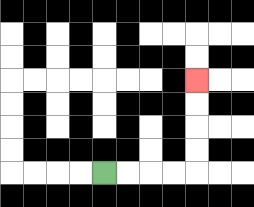{'start': '[4, 7]', 'end': '[8, 3]', 'path_directions': 'R,R,R,R,U,U,U,U', 'path_coordinates': '[[4, 7], [5, 7], [6, 7], [7, 7], [8, 7], [8, 6], [8, 5], [8, 4], [8, 3]]'}